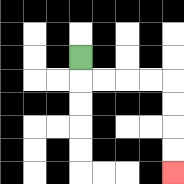{'start': '[3, 2]', 'end': '[7, 7]', 'path_directions': 'D,R,R,R,R,D,D,D,D', 'path_coordinates': '[[3, 2], [3, 3], [4, 3], [5, 3], [6, 3], [7, 3], [7, 4], [7, 5], [7, 6], [7, 7]]'}